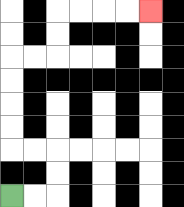{'start': '[0, 8]', 'end': '[6, 0]', 'path_directions': 'R,R,U,U,L,L,U,U,U,U,R,R,U,U,R,R,R,R', 'path_coordinates': '[[0, 8], [1, 8], [2, 8], [2, 7], [2, 6], [1, 6], [0, 6], [0, 5], [0, 4], [0, 3], [0, 2], [1, 2], [2, 2], [2, 1], [2, 0], [3, 0], [4, 0], [5, 0], [6, 0]]'}